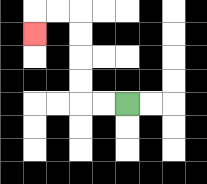{'start': '[5, 4]', 'end': '[1, 1]', 'path_directions': 'L,L,U,U,U,U,L,L,D', 'path_coordinates': '[[5, 4], [4, 4], [3, 4], [3, 3], [3, 2], [3, 1], [3, 0], [2, 0], [1, 0], [1, 1]]'}